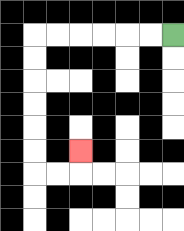{'start': '[7, 1]', 'end': '[3, 6]', 'path_directions': 'L,L,L,L,L,L,D,D,D,D,D,D,R,R,U', 'path_coordinates': '[[7, 1], [6, 1], [5, 1], [4, 1], [3, 1], [2, 1], [1, 1], [1, 2], [1, 3], [1, 4], [1, 5], [1, 6], [1, 7], [2, 7], [3, 7], [3, 6]]'}